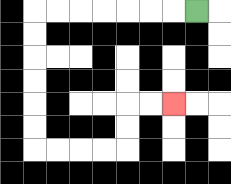{'start': '[8, 0]', 'end': '[7, 4]', 'path_directions': 'L,L,L,L,L,L,L,D,D,D,D,D,D,R,R,R,R,U,U,R,R', 'path_coordinates': '[[8, 0], [7, 0], [6, 0], [5, 0], [4, 0], [3, 0], [2, 0], [1, 0], [1, 1], [1, 2], [1, 3], [1, 4], [1, 5], [1, 6], [2, 6], [3, 6], [4, 6], [5, 6], [5, 5], [5, 4], [6, 4], [7, 4]]'}